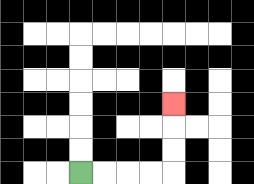{'start': '[3, 7]', 'end': '[7, 4]', 'path_directions': 'R,R,R,R,U,U,U', 'path_coordinates': '[[3, 7], [4, 7], [5, 7], [6, 7], [7, 7], [7, 6], [7, 5], [7, 4]]'}